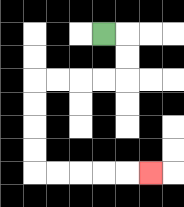{'start': '[4, 1]', 'end': '[6, 7]', 'path_directions': 'R,D,D,L,L,L,L,D,D,D,D,R,R,R,R,R', 'path_coordinates': '[[4, 1], [5, 1], [5, 2], [5, 3], [4, 3], [3, 3], [2, 3], [1, 3], [1, 4], [1, 5], [1, 6], [1, 7], [2, 7], [3, 7], [4, 7], [5, 7], [6, 7]]'}